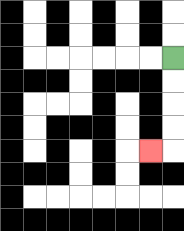{'start': '[7, 2]', 'end': '[6, 6]', 'path_directions': 'D,D,D,D,L', 'path_coordinates': '[[7, 2], [7, 3], [7, 4], [7, 5], [7, 6], [6, 6]]'}